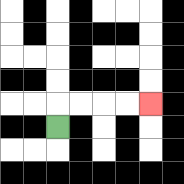{'start': '[2, 5]', 'end': '[6, 4]', 'path_directions': 'U,R,R,R,R', 'path_coordinates': '[[2, 5], [2, 4], [3, 4], [4, 4], [5, 4], [6, 4]]'}